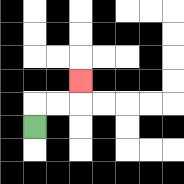{'start': '[1, 5]', 'end': '[3, 3]', 'path_directions': 'U,R,R,U', 'path_coordinates': '[[1, 5], [1, 4], [2, 4], [3, 4], [3, 3]]'}